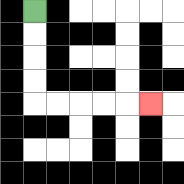{'start': '[1, 0]', 'end': '[6, 4]', 'path_directions': 'D,D,D,D,R,R,R,R,R', 'path_coordinates': '[[1, 0], [1, 1], [1, 2], [1, 3], [1, 4], [2, 4], [3, 4], [4, 4], [5, 4], [6, 4]]'}